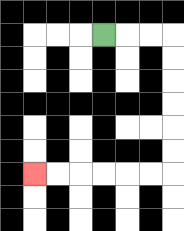{'start': '[4, 1]', 'end': '[1, 7]', 'path_directions': 'R,R,R,D,D,D,D,D,D,L,L,L,L,L,L', 'path_coordinates': '[[4, 1], [5, 1], [6, 1], [7, 1], [7, 2], [7, 3], [7, 4], [7, 5], [7, 6], [7, 7], [6, 7], [5, 7], [4, 7], [3, 7], [2, 7], [1, 7]]'}